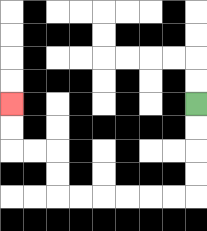{'start': '[8, 4]', 'end': '[0, 4]', 'path_directions': 'D,D,D,D,L,L,L,L,L,L,U,U,L,L,U,U', 'path_coordinates': '[[8, 4], [8, 5], [8, 6], [8, 7], [8, 8], [7, 8], [6, 8], [5, 8], [4, 8], [3, 8], [2, 8], [2, 7], [2, 6], [1, 6], [0, 6], [0, 5], [0, 4]]'}